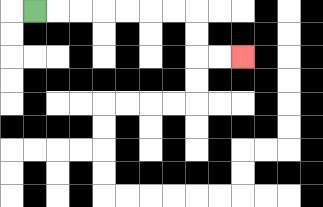{'start': '[1, 0]', 'end': '[10, 2]', 'path_directions': 'R,R,R,R,R,R,R,D,D,R,R', 'path_coordinates': '[[1, 0], [2, 0], [3, 0], [4, 0], [5, 0], [6, 0], [7, 0], [8, 0], [8, 1], [8, 2], [9, 2], [10, 2]]'}